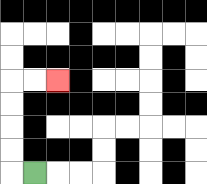{'start': '[1, 7]', 'end': '[2, 3]', 'path_directions': 'L,U,U,U,U,R,R', 'path_coordinates': '[[1, 7], [0, 7], [0, 6], [0, 5], [0, 4], [0, 3], [1, 3], [2, 3]]'}